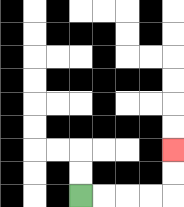{'start': '[3, 8]', 'end': '[7, 6]', 'path_directions': 'R,R,R,R,U,U', 'path_coordinates': '[[3, 8], [4, 8], [5, 8], [6, 8], [7, 8], [7, 7], [7, 6]]'}